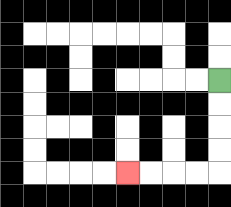{'start': '[9, 3]', 'end': '[5, 7]', 'path_directions': 'D,D,D,D,L,L,L,L', 'path_coordinates': '[[9, 3], [9, 4], [9, 5], [9, 6], [9, 7], [8, 7], [7, 7], [6, 7], [5, 7]]'}